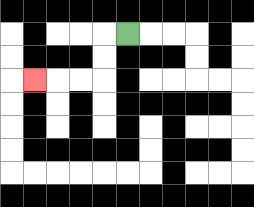{'start': '[5, 1]', 'end': '[1, 3]', 'path_directions': 'L,D,D,L,L,L', 'path_coordinates': '[[5, 1], [4, 1], [4, 2], [4, 3], [3, 3], [2, 3], [1, 3]]'}